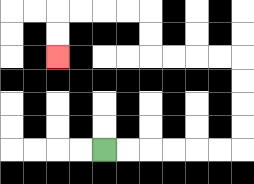{'start': '[4, 6]', 'end': '[2, 2]', 'path_directions': 'R,R,R,R,R,R,U,U,U,U,L,L,L,L,U,U,L,L,L,L,D,D', 'path_coordinates': '[[4, 6], [5, 6], [6, 6], [7, 6], [8, 6], [9, 6], [10, 6], [10, 5], [10, 4], [10, 3], [10, 2], [9, 2], [8, 2], [7, 2], [6, 2], [6, 1], [6, 0], [5, 0], [4, 0], [3, 0], [2, 0], [2, 1], [2, 2]]'}